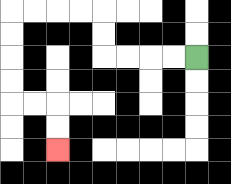{'start': '[8, 2]', 'end': '[2, 6]', 'path_directions': 'L,L,L,L,U,U,L,L,L,L,D,D,D,D,R,R,D,D', 'path_coordinates': '[[8, 2], [7, 2], [6, 2], [5, 2], [4, 2], [4, 1], [4, 0], [3, 0], [2, 0], [1, 0], [0, 0], [0, 1], [0, 2], [0, 3], [0, 4], [1, 4], [2, 4], [2, 5], [2, 6]]'}